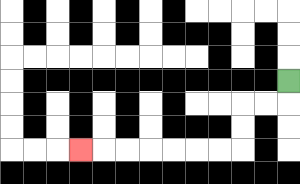{'start': '[12, 3]', 'end': '[3, 6]', 'path_directions': 'D,L,L,D,D,L,L,L,L,L,L,L', 'path_coordinates': '[[12, 3], [12, 4], [11, 4], [10, 4], [10, 5], [10, 6], [9, 6], [8, 6], [7, 6], [6, 6], [5, 6], [4, 6], [3, 6]]'}